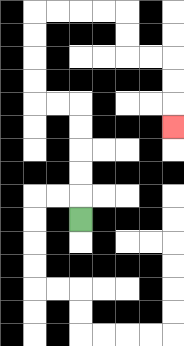{'start': '[3, 9]', 'end': '[7, 5]', 'path_directions': 'U,U,U,U,U,L,L,U,U,U,U,R,R,R,R,D,D,R,R,D,D,D', 'path_coordinates': '[[3, 9], [3, 8], [3, 7], [3, 6], [3, 5], [3, 4], [2, 4], [1, 4], [1, 3], [1, 2], [1, 1], [1, 0], [2, 0], [3, 0], [4, 0], [5, 0], [5, 1], [5, 2], [6, 2], [7, 2], [7, 3], [7, 4], [7, 5]]'}